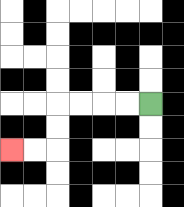{'start': '[6, 4]', 'end': '[0, 6]', 'path_directions': 'L,L,L,L,D,D,L,L', 'path_coordinates': '[[6, 4], [5, 4], [4, 4], [3, 4], [2, 4], [2, 5], [2, 6], [1, 6], [0, 6]]'}